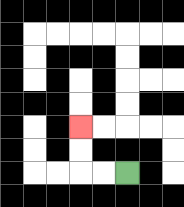{'start': '[5, 7]', 'end': '[3, 5]', 'path_directions': 'L,L,U,U', 'path_coordinates': '[[5, 7], [4, 7], [3, 7], [3, 6], [3, 5]]'}